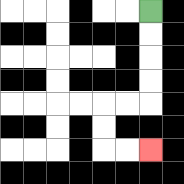{'start': '[6, 0]', 'end': '[6, 6]', 'path_directions': 'D,D,D,D,L,L,D,D,R,R', 'path_coordinates': '[[6, 0], [6, 1], [6, 2], [6, 3], [6, 4], [5, 4], [4, 4], [4, 5], [4, 6], [5, 6], [6, 6]]'}